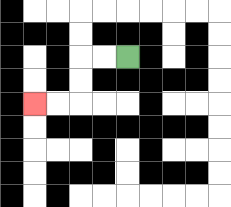{'start': '[5, 2]', 'end': '[1, 4]', 'path_directions': 'L,L,D,D,L,L', 'path_coordinates': '[[5, 2], [4, 2], [3, 2], [3, 3], [3, 4], [2, 4], [1, 4]]'}